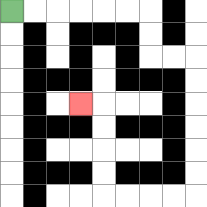{'start': '[0, 0]', 'end': '[3, 4]', 'path_directions': 'R,R,R,R,R,R,D,D,R,R,D,D,D,D,D,D,L,L,L,L,U,U,U,U,L', 'path_coordinates': '[[0, 0], [1, 0], [2, 0], [3, 0], [4, 0], [5, 0], [6, 0], [6, 1], [6, 2], [7, 2], [8, 2], [8, 3], [8, 4], [8, 5], [8, 6], [8, 7], [8, 8], [7, 8], [6, 8], [5, 8], [4, 8], [4, 7], [4, 6], [4, 5], [4, 4], [3, 4]]'}